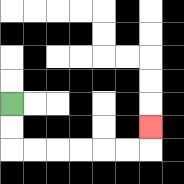{'start': '[0, 4]', 'end': '[6, 5]', 'path_directions': 'D,D,R,R,R,R,R,R,U', 'path_coordinates': '[[0, 4], [0, 5], [0, 6], [1, 6], [2, 6], [3, 6], [4, 6], [5, 6], [6, 6], [6, 5]]'}